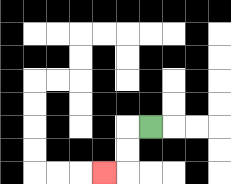{'start': '[6, 5]', 'end': '[4, 7]', 'path_directions': 'L,D,D,L', 'path_coordinates': '[[6, 5], [5, 5], [5, 6], [5, 7], [4, 7]]'}